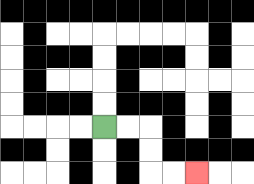{'start': '[4, 5]', 'end': '[8, 7]', 'path_directions': 'R,R,D,D,R,R', 'path_coordinates': '[[4, 5], [5, 5], [6, 5], [6, 6], [6, 7], [7, 7], [8, 7]]'}